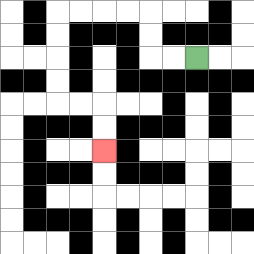{'start': '[8, 2]', 'end': '[4, 6]', 'path_directions': 'L,L,U,U,L,L,L,L,D,D,D,D,R,R,D,D', 'path_coordinates': '[[8, 2], [7, 2], [6, 2], [6, 1], [6, 0], [5, 0], [4, 0], [3, 0], [2, 0], [2, 1], [2, 2], [2, 3], [2, 4], [3, 4], [4, 4], [4, 5], [4, 6]]'}